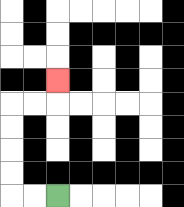{'start': '[2, 8]', 'end': '[2, 3]', 'path_directions': 'L,L,U,U,U,U,R,R,U', 'path_coordinates': '[[2, 8], [1, 8], [0, 8], [0, 7], [0, 6], [0, 5], [0, 4], [1, 4], [2, 4], [2, 3]]'}